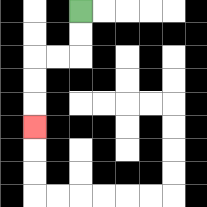{'start': '[3, 0]', 'end': '[1, 5]', 'path_directions': 'D,D,L,L,D,D,D', 'path_coordinates': '[[3, 0], [3, 1], [3, 2], [2, 2], [1, 2], [1, 3], [1, 4], [1, 5]]'}